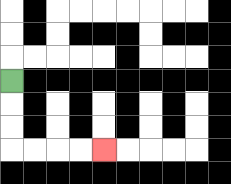{'start': '[0, 3]', 'end': '[4, 6]', 'path_directions': 'D,D,D,R,R,R,R', 'path_coordinates': '[[0, 3], [0, 4], [0, 5], [0, 6], [1, 6], [2, 6], [3, 6], [4, 6]]'}